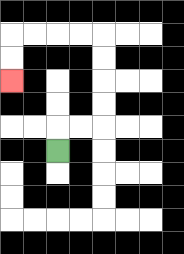{'start': '[2, 6]', 'end': '[0, 3]', 'path_directions': 'U,R,R,U,U,U,U,L,L,L,L,D,D', 'path_coordinates': '[[2, 6], [2, 5], [3, 5], [4, 5], [4, 4], [4, 3], [4, 2], [4, 1], [3, 1], [2, 1], [1, 1], [0, 1], [0, 2], [0, 3]]'}